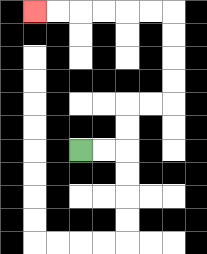{'start': '[3, 6]', 'end': '[1, 0]', 'path_directions': 'R,R,U,U,R,R,U,U,U,U,L,L,L,L,L,L', 'path_coordinates': '[[3, 6], [4, 6], [5, 6], [5, 5], [5, 4], [6, 4], [7, 4], [7, 3], [7, 2], [7, 1], [7, 0], [6, 0], [5, 0], [4, 0], [3, 0], [2, 0], [1, 0]]'}